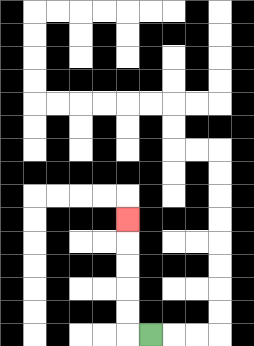{'start': '[6, 14]', 'end': '[5, 9]', 'path_directions': 'L,U,U,U,U,U', 'path_coordinates': '[[6, 14], [5, 14], [5, 13], [5, 12], [5, 11], [5, 10], [5, 9]]'}